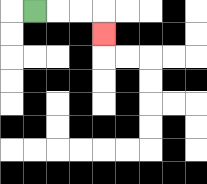{'start': '[1, 0]', 'end': '[4, 1]', 'path_directions': 'R,R,R,D', 'path_coordinates': '[[1, 0], [2, 0], [3, 0], [4, 0], [4, 1]]'}